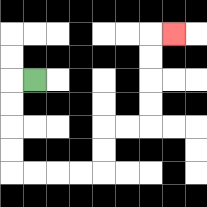{'start': '[1, 3]', 'end': '[7, 1]', 'path_directions': 'L,D,D,D,D,R,R,R,R,U,U,R,R,U,U,U,U,R', 'path_coordinates': '[[1, 3], [0, 3], [0, 4], [0, 5], [0, 6], [0, 7], [1, 7], [2, 7], [3, 7], [4, 7], [4, 6], [4, 5], [5, 5], [6, 5], [6, 4], [6, 3], [6, 2], [6, 1], [7, 1]]'}